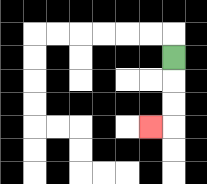{'start': '[7, 2]', 'end': '[6, 5]', 'path_directions': 'D,D,D,L', 'path_coordinates': '[[7, 2], [7, 3], [7, 4], [7, 5], [6, 5]]'}